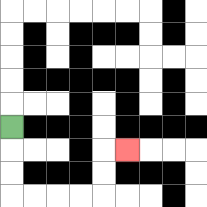{'start': '[0, 5]', 'end': '[5, 6]', 'path_directions': 'D,D,D,R,R,R,R,U,U,R', 'path_coordinates': '[[0, 5], [0, 6], [0, 7], [0, 8], [1, 8], [2, 8], [3, 8], [4, 8], [4, 7], [4, 6], [5, 6]]'}